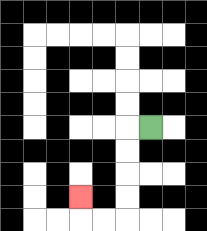{'start': '[6, 5]', 'end': '[3, 8]', 'path_directions': 'L,D,D,D,D,L,L,U', 'path_coordinates': '[[6, 5], [5, 5], [5, 6], [5, 7], [5, 8], [5, 9], [4, 9], [3, 9], [3, 8]]'}